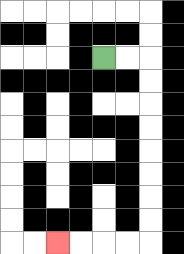{'start': '[4, 2]', 'end': '[2, 10]', 'path_directions': 'R,R,D,D,D,D,D,D,D,D,L,L,L,L', 'path_coordinates': '[[4, 2], [5, 2], [6, 2], [6, 3], [6, 4], [6, 5], [6, 6], [6, 7], [6, 8], [6, 9], [6, 10], [5, 10], [4, 10], [3, 10], [2, 10]]'}